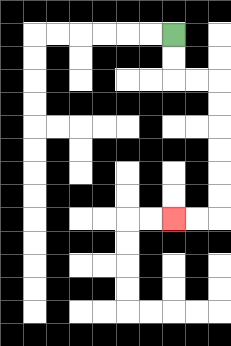{'start': '[7, 1]', 'end': '[7, 9]', 'path_directions': 'D,D,R,R,D,D,D,D,D,D,L,L', 'path_coordinates': '[[7, 1], [7, 2], [7, 3], [8, 3], [9, 3], [9, 4], [9, 5], [9, 6], [9, 7], [9, 8], [9, 9], [8, 9], [7, 9]]'}